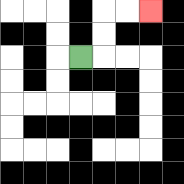{'start': '[3, 2]', 'end': '[6, 0]', 'path_directions': 'R,U,U,R,R', 'path_coordinates': '[[3, 2], [4, 2], [4, 1], [4, 0], [5, 0], [6, 0]]'}